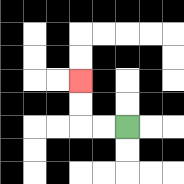{'start': '[5, 5]', 'end': '[3, 3]', 'path_directions': 'L,L,U,U', 'path_coordinates': '[[5, 5], [4, 5], [3, 5], [3, 4], [3, 3]]'}